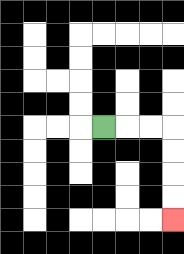{'start': '[4, 5]', 'end': '[7, 9]', 'path_directions': 'R,R,R,D,D,D,D', 'path_coordinates': '[[4, 5], [5, 5], [6, 5], [7, 5], [7, 6], [7, 7], [7, 8], [7, 9]]'}